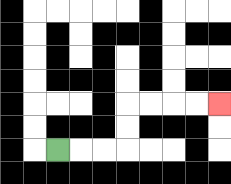{'start': '[2, 6]', 'end': '[9, 4]', 'path_directions': 'R,R,R,U,U,R,R,R,R', 'path_coordinates': '[[2, 6], [3, 6], [4, 6], [5, 6], [5, 5], [5, 4], [6, 4], [7, 4], [8, 4], [9, 4]]'}